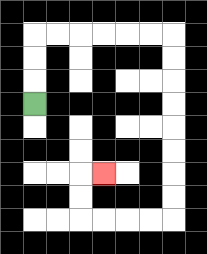{'start': '[1, 4]', 'end': '[4, 7]', 'path_directions': 'U,U,U,R,R,R,R,R,R,D,D,D,D,D,D,D,D,L,L,L,L,U,U,R', 'path_coordinates': '[[1, 4], [1, 3], [1, 2], [1, 1], [2, 1], [3, 1], [4, 1], [5, 1], [6, 1], [7, 1], [7, 2], [7, 3], [7, 4], [7, 5], [7, 6], [7, 7], [7, 8], [7, 9], [6, 9], [5, 9], [4, 9], [3, 9], [3, 8], [3, 7], [4, 7]]'}